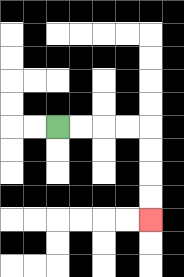{'start': '[2, 5]', 'end': '[6, 9]', 'path_directions': 'R,R,R,R,D,D,D,D', 'path_coordinates': '[[2, 5], [3, 5], [4, 5], [5, 5], [6, 5], [6, 6], [6, 7], [6, 8], [6, 9]]'}